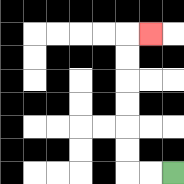{'start': '[7, 7]', 'end': '[6, 1]', 'path_directions': 'L,L,U,U,U,U,U,U,R', 'path_coordinates': '[[7, 7], [6, 7], [5, 7], [5, 6], [5, 5], [5, 4], [5, 3], [5, 2], [5, 1], [6, 1]]'}